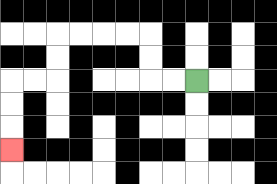{'start': '[8, 3]', 'end': '[0, 6]', 'path_directions': 'L,L,U,U,L,L,L,L,D,D,L,L,D,D,D', 'path_coordinates': '[[8, 3], [7, 3], [6, 3], [6, 2], [6, 1], [5, 1], [4, 1], [3, 1], [2, 1], [2, 2], [2, 3], [1, 3], [0, 3], [0, 4], [0, 5], [0, 6]]'}